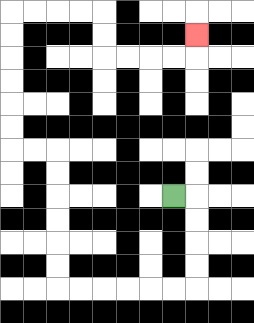{'start': '[7, 8]', 'end': '[8, 1]', 'path_directions': 'R,D,D,D,D,L,L,L,L,L,L,U,U,U,U,U,U,L,L,U,U,U,U,U,U,R,R,R,R,D,D,R,R,R,R,U', 'path_coordinates': '[[7, 8], [8, 8], [8, 9], [8, 10], [8, 11], [8, 12], [7, 12], [6, 12], [5, 12], [4, 12], [3, 12], [2, 12], [2, 11], [2, 10], [2, 9], [2, 8], [2, 7], [2, 6], [1, 6], [0, 6], [0, 5], [0, 4], [0, 3], [0, 2], [0, 1], [0, 0], [1, 0], [2, 0], [3, 0], [4, 0], [4, 1], [4, 2], [5, 2], [6, 2], [7, 2], [8, 2], [8, 1]]'}